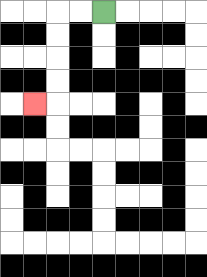{'start': '[4, 0]', 'end': '[1, 4]', 'path_directions': 'L,L,D,D,D,D,L', 'path_coordinates': '[[4, 0], [3, 0], [2, 0], [2, 1], [2, 2], [2, 3], [2, 4], [1, 4]]'}